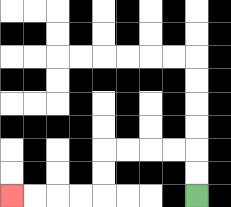{'start': '[8, 8]', 'end': '[0, 8]', 'path_directions': 'U,U,L,L,L,L,D,D,L,L,L,L', 'path_coordinates': '[[8, 8], [8, 7], [8, 6], [7, 6], [6, 6], [5, 6], [4, 6], [4, 7], [4, 8], [3, 8], [2, 8], [1, 8], [0, 8]]'}